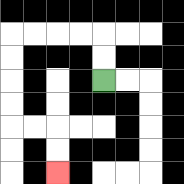{'start': '[4, 3]', 'end': '[2, 7]', 'path_directions': 'U,U,L,L,L,L,D,D,D,D,R,R,D,D', 'path_coordinates': '[[4, 3], [4, 2], [4, 1], [3, 1], [2, 1], [1, 1], [0, 1], [0, 2], [0, 3], [0, 4], [0, 5], [1, 5], [2, 5], [2, 6], [2, 7]]'}